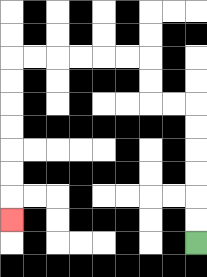{'start': '[8, 10]', 'end': '[0, 9]', 'path_directions': 'U,U,U,U,U,U,L,L,U,U,L,L,L,L,L,L,D,D,D,D,D,D,D', 'path_coordinates': '[[8, 10], [8, 9], [8, 8], [8, 7], [8, 6], [8, 5], [8, 4], [7, 4], [6, 4], [6, 3], [6, 2], [5, 2], [4, 2], [3, 2], [2, 2], [1, 2], [0, 2], [0, 3], [0, 4], [0, 5], [0, 6], [0, 7], [0, 8], [0, 9]]'}